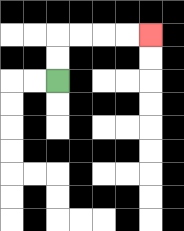{'start': '[2, 3]', 'end': '[6, 1]', 'path_directions': 'U,U,R,R,R,R', 'path_coordinates': '[[2, 3], [2, 2], [2, 1], [3, 1], [4, 1], [5, 1], [6, 1]]'}